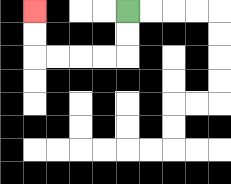{'start': '[5, 0]', 'end': '[1, 0]', 'path_directions': 'D,D,L,L,L,L,U,U', 'path_coordinates': '[[5, 0], [5, 1], [5, 2], [4, 2], [3, 2], [2, 2], [1, 2], [1, 1], [1, 0]]'}